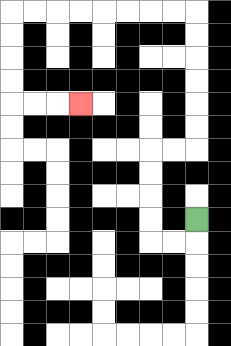{'start': '[8, 9]', 'end': '[3, 4]', 'path_directions': 'D,L,L,U,U,U,U,R,R,U,U,U,U,U,U,L,L,L,L,L,L,L,L,D,D,D,D,R,R,R', 'path_coordinates': '[[8, 9], [8, 10], [7, 10], [6, 10], [6, 9], [6, 8], [6, 7], [6, 6], [7, 6], [8, 6], [8, 5], [8, 4], [8, 3], [8, 2], [8, 1], [8, 0], [7, 0], [6, 0], [5, 0], [4, 0], [3, 0], [2, 0], [1, 0], [0, 0], [0, 1], [0, 2], [0, 3], [0, 4], [1, 4], [2, 4], [3, 4]]'}